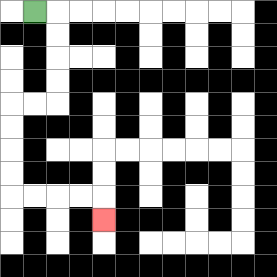{'start': '[1, 0]', 'end': '[4, 9]', 'path_directions': 'R,D,D,D,D,L,L,D,D,D,D,R,R,R,R,D', 'path_coordinates': '[[1, 0], [2, 0], [2, 1], [2, 2], [2, 3], [2, 4], [1, 4], [0, 4], [0, 5], [0, 6], [0, 7], [0, 8], [1, 8], [2, 8], [3, 8], [4, 8], [4, 9]]'}